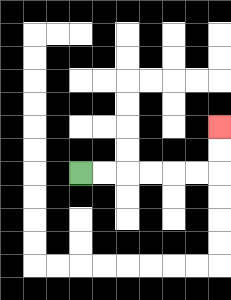{'start': '[3, 7]', 'end': '[9, 5]', 'path_directions': 'R,R,R,R,R,R,U,U', 'path_coordinates': '[[3, 7], [4, 7], [5, 7], [6, 7], [7, 7], [8, 7], [9, 7], [9, 6], [9, 5]]'}